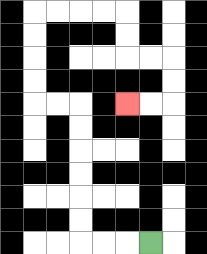{'start': '[6, 10]', 'end': '[5, 4]', 'path_directions': 'L,L,L,U,U,U,U,U,U,L,L,U,U,U,U,R,R,R,R,D,D,R,R,D,D,L,L', 'path_coordinates': '[[6, 10], [5, 10], [4, 10], [3, 10], [3, 9], [3, 8], [3, 7], [3, 6], [3, 5], [3, 4], [2, 4], [1, 4], [1, 3], [1, 2], [1, 1], [1, 0], [2, 0], [3, 0], [4, 0], [5, 0], [5, 1], [5, 2], [6, 2], [7, 2], [7, 3], [7, 4], [6, 4], [5, 4]]'}